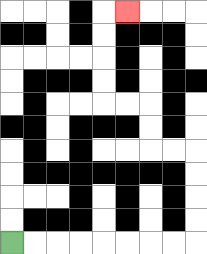{'start': '[0, 10]', 'end': '[5, 0]', 'path_directions': 'R,R,R,R,R,R,R,R,U,U,U,U,L,L,U,U,L,L,U,U,U,U,R', 'path_coordinates': '[[0, 10], [1, 10], [2, 10], [3, 10], [4, 10], [5, 10], [6, 10], [7, 10], [8, 10], [8, 9], [8, 8], [8, 7], [8, 6], [7, 6], [6, 6], [6, 5], [6, 4], [5, 4], [4, 4], [4, 3], [4, 2], [4, 1], [4, 0], [5, 0]]'}